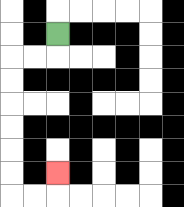{'start': '[2, 1]', 'end': '[2, 7]', 'path_directions': 'D,L,L,D,D,D,D,D,D,R,R,U', 'path_coordinates': '[[2, 1], [2, 2], [1, 2], [0, 2], [0, 3], [0, 4], [0, 5], [0, 6], [0, 7], [0, 8], [1, 8], [2, 8], [2, 7]]'}